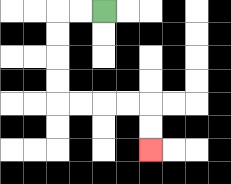{'start': '[4, 0]', 'end': '[6, 6]', 'path_directions': 'L,L,D,D,D,D,R,R,R,R,D,D', 'path_coordinates': '[[4, 0], [3, 0], [2, 0], [2, 1], [2, 2], [2, 3], [2, 4], [3, 4], [4, 4], [5, 4], [6, 4], [6, 5], [6, 6]]'}